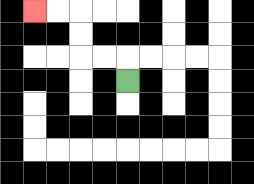{'start': '[5, 3]', 'end': '[1, 0]', 'path_directions': 'U,L,L,U,U,L,L', 'path_coordinates': '[[5, 3], [5, 2], [4, 2], [3, 2], [3, 1], [3, 0], [2, 0], [1, 0]]'}